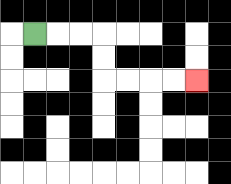{'start': '[1, 1]', 'end': '[8, 3]', 'path_directions': 'R,R,R,D,D,R,R,R,R', 'path_coordinates': '[[1, 1], [2, 1], [3, 1], [4, 1], [4, 2], [4, 3], [5, 3], [6, 3], [7, 3], [8, 3]]'}